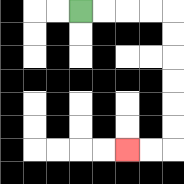{'start': '[3, 0]', 'end': '[5, 6]', 'path_directions': 'R,R,R,R,D,D,D,D,D,D,L,L', 'path_coordinates': '[[3, 0], [4, 0], [5, 0], [6, 0], [7, 0], [7, 1], [7, 2], [7, 3], [7, 4], [7, 5], [7, 6], [6, 6], [5, 6]]'}